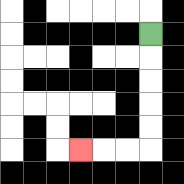{'start': '[6, 1]', 'end': '[3, 6]', 'path_directions': 'D,D,D,D,D,L,L,L', 'path_coordinates': '[[6, 1], [6, 2], [6, 3], [6, 4], [6, 5], [6, 6], [5, 6], [4, 6], [3, 6]]'}